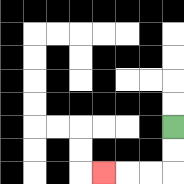{'start': '[7, 5]', 'end': '[4, 7]', 'path_directions': 'D,D,L,L,L', 'path_coordinates': '[[7, 5], [7, 6], [7, 7], [6, 7], [5, 7], [4, 7]]'}